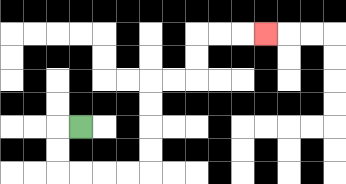{'start': '[3, 5]', 'end': '[11, 1]', 'path_directions': 'L,D,D,R,R,R,R,U,U,U,U,R,R,U,U,R,R,R', 'path_coordinates': '[[3, 5], [2, 5], [2, 6], [2, 7], [3, 7], [4, 7], [5, 7], [6, 7], [6, 6], [6, 5], [6, 4], [6, 3], [7, 3], [8, 3], [8, 2], [8, 1], [9, 1], [10, 1], [11, 1]]'}